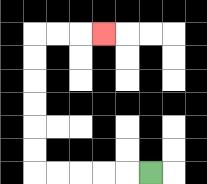{'start': '[6, 7]', 'end': '[4, 1]', 'path_directions': 'L,L,L,L,L,U,U,U,U,U,U,R,R,R', 'path_coordinates': '[[6, 7], [5, 7], [4, 7], [3, 7], [2, 7], [1, 7], [1, 6], [1, 5], [1, 4], [1, 3], [1, 2], [1, 1], [2, 1], [3, 1], [4, 1]]'}